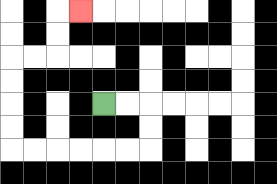{'start': '[4, 4]', 'end': '[3, 0]', 'path_directions': 'R,R,D,D,L,L,L,L,L,L,U,U,U,U,R,R,U,U,R', 'path_coordinates': '[[4, 4], [5, 4], [6, 4], [6, 5], [6, 6], [5, 6], [4, 6], [3, 6], [2, 6], [1, 6], [0, 6], [0, 5], [0, 4], [0, 3], [0, 2], [1, 2], [2, 2], [2, 1], [2, 0], [3, 0]]'}